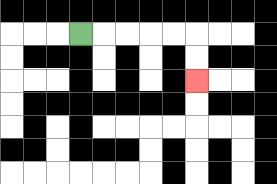{'start': '[3, 1]', 'end': '[8, 3]', 'path_directions': 'R,R,R,R,R,D,D', 'path_coordinates': '[[3, 1], [4, 1], [5, 1], [6, 1], [7, 1], [8, 1], [8, 2], [8, 3]]'}